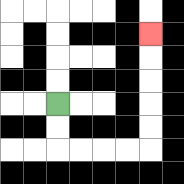{'start': '[2, 4]', 'end': '[6, 1]', 'path_directions': 'D,D,R,R,R,R,U,U,U,U,U', 'path_coordinates': '[[2, 4], [2, 5], [2, 6], [3, 6], [4, 6], [5, 6], [6, 6], [6, 5], [6, 4], [6, 3], [6, 2], [6, 1]]'}